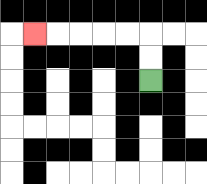{'start': '[6, 3]', 'end': '[1, 1]', 'path_directions': 'U,U,L,L,L,L,L', 'path_coordinates': '[[6, 3], [6, 2], [6, 1], [5, 1], [4, 1], [3, 1], [2, 1], [1, 1]]'}